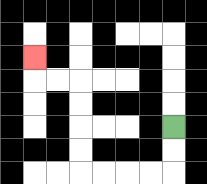{'start': '[7, 5]', 'end': '[1, 2]', 'path_directions': 'D,D,L,L,L,L,U,U,U,U,L,L,U', 'path_coordinates': '[[7, 5], [7, 6], [7, 7], [6, 7], [5, 7], [4, 7], [3, 7], [3, 6], [3, 5], [3, 4], [3, 3], [2, 3], [1, 3], [1, 2]]'}